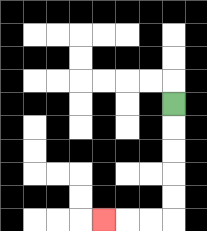{'start': '[7, 4]', 'end': '[4, 9]', 'path_directions': 'D,D,D,D,D,L,L,L', 'path_coordinates': '[[7, 4], [7, 5], [7, 6], [7, 7], [7, 8], [7, 9], [6, 9], [5, 9], [4, 9]]'}